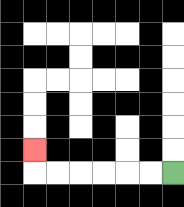{'start': '[7, 7]', 'end': '[1, 6]', 'path_directions': 'L,L,L,L,L,L,U', 'path_coordinates': '[[7, 7], [6, 7], [5, 7], [4, 7], [3, 7], [2, 7], [1, 7], [1, 6]]'}